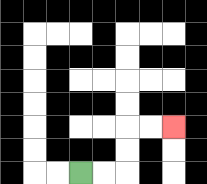{'start': '[3, 7]', 'end': '[7, 5]', 'path_directions': 'R,R,U,U,R,R', 'path_coordinates': '[[3, 7], [4, 7], [5, 7], [5, 6], [5, 5], [6, 5], [7, 5]]'}